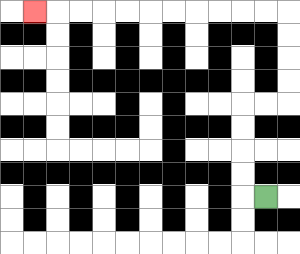{'start': '[11, 8]', 'end': '[1, 0]', 'path_directions': 'L,U,U,U,U,R,R,U,U,U,U,L,L,L,L,L,L,L,L,L,L,L', 'path_coordinates': '[[11, 8], [10, 8], [10, 7], [10, 6], [10, 5], [10, 4], [11, 4], [12, 4], [12, 3], [12, 2], [12, 1], [12, 0], [11, 0], [10, 0], [9, 0], [8, 0], [7, 0], [6, 0], [5, 0], [4, 0], [3, 0], [2, 0], [1, 0]]'}